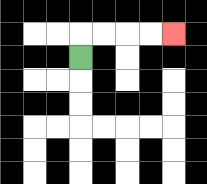{'start': '[3, 2]', 'end': '[7, 1]', 'path_directions': 'U,R,R,R,R', 'path_coordinates': '[[3, 2], [3, 1], [4, 1], [5, 1], [6, 1], [7, 1]]'}